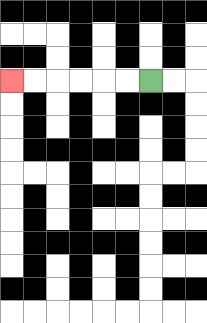{'start': '[6, 3]', 'end': '[0, 3]', 'path_directions': 'L,L,L,L,L,L', 'path_coordinates': '[[6, 3], [5, 3], [4, 3], [3, 3], [2, 3], [1, 3], [0, 3]]'}